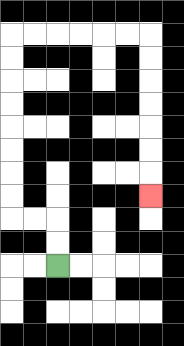{'start': '[2, 11]', 'end': '[6, 8]', 'path_directions': 'U,U,L,L,U,U,U,U,U,U,U,U,R,R,R,R,R,R,D,D,D,D,D,D,D', 'path_coordinates': '[[2, 11], [2, 10], [2, 9], [1, 9], [0, 9], [0, 8], [0, 7], [0, 6], [0, 5], [0, 4], [0, 3], [0, 2], [0, 1], [1, 1], [2, 1], [3, 1], [4, 1], [5, 1], [6, 1], [6, 2], [6, 3], [6, 4], [6, 5], [6, 6], [6, 7], [6, 8]]'}